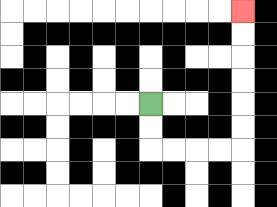{'start': '[6, 4]', 'end': '[10, 0]', 'path_directions': 'D,D,R,R,R,R,U,U,U,U,U,U', 'path_coordinates': '[[6, 4], [6, 5], [6, 6], [7, 6], [8, 6], [9, 6], [10, 6], [10, 5], [10, 4], [10, 3], [10, 2], [10, 1], [10, 0]]'}